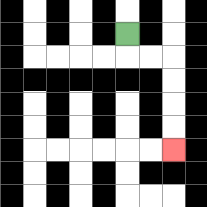{'start': '[5, 1]', 'end': '[7, 6]', 'path_directions': 'D,R,R,D,D,D,D', 'path_coordinates': '[[5, 1], [5, 2], [6, 2], [7, 2], [7, 3], [7, 4], [7, 5], [7, 6]]'}